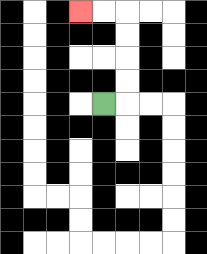{'start': '[4, 4]', 'end': '[3, 0]', 'path_directions': 'R,U,U,U,U,L,L', 'path_coordinates': '[[4, 4], [5, 4], [5, 3], [5, 2], [5, 1], [5, 0], [4, 0], [3, 0]]'}